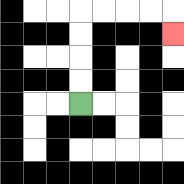{'start': '[3, 4]', 'end': '[7, 1]', 'path_directions': 'U,U,U,U,R,R,R,R,D', 'path_coordinates': '[[3, 4], [3, 3], [3, 2], [3, 1], [3, 0], [4, 0], [5, 0], [6, 0], [7, 0], [7, 1]]'}